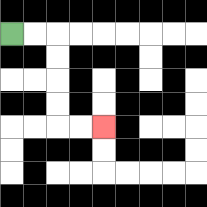{'start': '[0, 1]', 'end': '[4, 5]', 'path_directions': 'R,R,D,D,D,D,R,R', 'path_coordinates': '[[0, 1], [1, 1], [2, 1], [2, 2], [2, 3], [2, 4], [2, 5], [3, 5], [4, 5]]'}